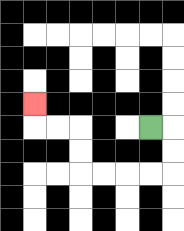{'start': '[6, 5]', 'end': '[1, 4]', 'path_directions': 'R,D,D,L,L,L,L,U,U,L,L,U', 'path_coordinates': '[[6, 5], [7, 5], [7, 6], [7, 7], [6, 7], [5, 7], [4, 7], [3, 7], [3, 6], [3, 5], [2, 5], [1, 5], [1, 4]]'}